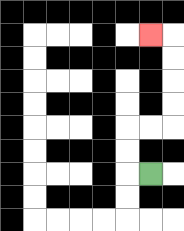{'start': '[6, 7]', 'end': '[6, 1]', 'path_directions': 'L,U,U,R,R,U,U,U,U,L', 'path_coordinates': '[[6, 7], [5, 7], [5, 6], [5, 5], [6, 5], [7, 5], [7, 4], [7, 3], [7, 2], [7, 1], [6, 1]]'}